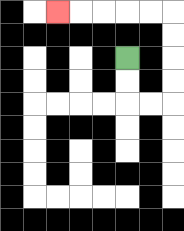{'start': '[5, 2]', 'end': '[2, 0]', 'path_directions': 'D,D,R,R,U,U,U,U,L,L,L,L,L', 'path_coordinates': '[[5, 2], [5, 3], [5, 4], [6, 4], [7, 4], [7, 3], [7, 2], [7, 1], [7, 0], [6, 0], [5, 0], [4, 0], [3, 0], [2, 0]]'}